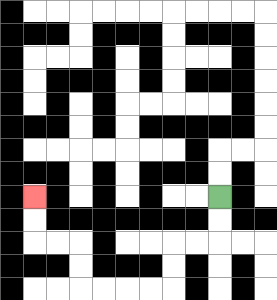{'start': '[9, 8]', 'end': '[1, 8]', 'path_directions': 'D,D,L,L,D,D,L,L,L,L,U,U,L,L,U,U', 'path_coordinates': '[[9, 8], [9, 9], [9, 10], [8, 10], [7, 10], [7, 11], [7, 12], [6, 12], [5, 12], [4, 12], [3, 12], [3, 11], [3, 10], [2, 10], [1, 10], [1, 9], [1, 8]]'}